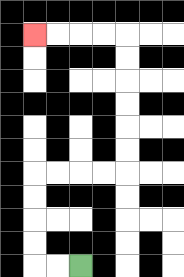{'start': '[3, 11]', 'end': '[1, 1]', 'path_directions': 'L,L,U,U,U,U,R,R,R,R,U,U,U,U,U,U,L,L,L,L', 'path_coordinates': '[[3, 11], [2, 11], [1, 11], [1, 10], [1, 9], [1, 8], [1, 7], [2, 7], [3, 7], [4, 7], [5, 7], [5, 6], [5, 5], [5, 4], [5, 3], [5, 2], [5, 1], [4, 1], [3, 1], [2, 1], [1, 1]]'}